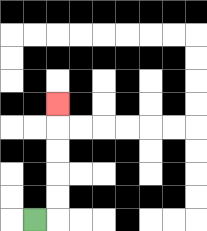{'start': '[1, 9]', 'end': '[2, 4]', 'path_directions': 'R,U,U,U,U,U', 'path_coordinates': '[[1, 9], [2, 9], [2, 8], [2, 7], [2, 6], [2, 5], [2, 4]]'}